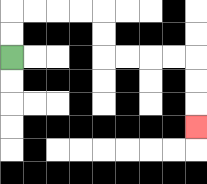{'start': '[0, 2]', 'end': '[8, 5]', 'path_directions': 'U,U,R,R,R,R,D,D,R,R,R,R,D,D,D', 'path_coordinates': '[[0, 2], [0, 1], [0, 0], [1, 0], [2, 0], [3, 0], [4, 0], [4, 1], [4, 2], [5, 2], [6, 2], [7, 2], [8, 2], [8, 3], [8, 4], [8, 5]]'}